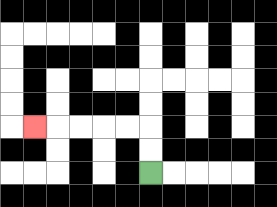{'start': '[6, 7]', 'end': '[1, 5]', 'path_directions': 'U,U,L,L,L,L,L', 'path_coordinates': '[[6, 7], [6, 6], [6, 5], [5, 5], [4, 5], [3, 5], [2, 5], [1, 5]]'}